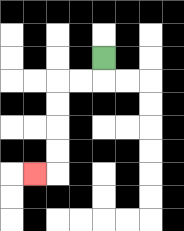{'start': '[4, 2]', 'end': '[1, 7]', 'path_directions': 'D,L,L,D,D,D,D,L', 'path_coordinates': '[[4, 2], [4, 3], [3, 3], [2, 3], [2, 4], [2, 5], [2, 6], [2, 7], [1, 7]]'}